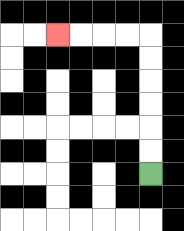{'start': '[6, 7]', 'end': '[2, 1]', 'path_directions': 'U,U,U,U,U,U,L,L,L,L', 'path_coordinates': '[[6, 7], [6, 6], [6, 5], [6, 4], [6, 3], [6, 2], [6, 1], [5, 1], [4, 1], [3, 1], [2, 1]]'}